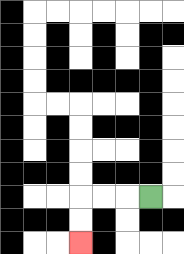{'start': '[6, 8]', 'end': '[3, 10]', 'path_directions': 'L,L,L,D,D', 'path_coordinates': '[[6, 8], [5, 8], [4, 8], [3, 8], [3, 9], [3, 10]]'}